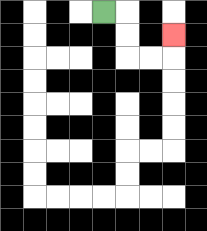{'start': '[4, 0]', 'end': '[7, 1]', 'path_directions': 'R,D,D,R,R,U', 'path_coordinates': '[[4, 0], [5, 0], [5, 1], [5, 2], [6, 2], [7, 2], [7, 1]]'}